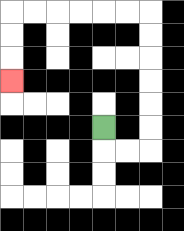{'start': '[4, 5]', 'end': '[0, 3]', 'path_directions': 'D,R,R,U,U,U,U,U,U,L,L,L,L,L,L,D,D,D', 'path_coordinates': '[[4, 5], [4, 6], [5, 6], [6, 6], [6, 5], [6, 4], [6, 3], [6, 2], [6, 1], [6, 0], [5, 0], [4, 0], [3, 0], [2, 0], [1, 0], [0, 0], [0, 1], [0, 2], [0, 3]]'}